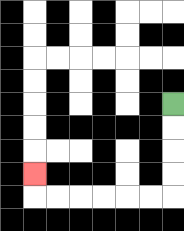{'start': '[7, 4]', 'end': '[1, 7]', 'path_directions': 'D,D,D,D,L,L,L,L,L,L,U', 'path_coordinates': '[[7, 4], [7, 5], [7, 6], [7, 7], [7, 8], [6, 8], [5, 8], [4, 8], [3, 8], [2, 8], [1, 8], [1, 7]]'}